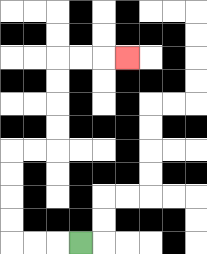{'start': '[3, 10]', 'end': '[5, 2]', 'path_directions': 'L,L,L,U,U,U,U,R,R,U,U,U,U,R,R,R', 'path_coordinates': '[[3, 10], [2, 10], [1, 10], [0, 10], [0, 9], [0, 8], [0, 7], [0, 6], [1, 6], [2, 6], [2, 5], [2, 4], [2, 3], [2, 2], [3, 2], [4, 2], [5, 2]]'}